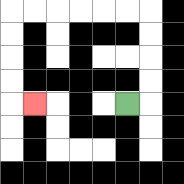{'start': '[5, 4]', 'end': '[1, 4]', 'path_directions': 'R,U,U,U,U,L,L,L,L,L,L,D,D,D,D,R', 'path_coordinates': '[[5, 4], [6, 4], [6, 3], [6, 2], [6, 1], [6, 0], [5, 0], [4, 0], [3, 0], [2, 0], [1, 0], [0, 0], [0, 1], [0, 2], [0, 3], [0, 4], [1, 4]]'}